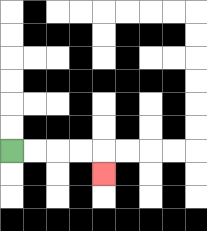{'start': '[0, 6]', 'end': '[4, 7]', 'path_directions': 'R,R,R,R,D', 'path_coordinates': '[[0, 6], [1, 6], [2, 6], [3, 6], [4, 6], [4, 7]]'}